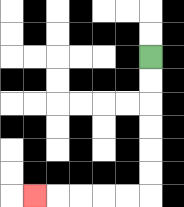{'start': '[6, 2]', 'end': '[1, 8]', 'path_directions': 'D,D,D,D,D,D,L,L,L,L,L', 'path_coordinates': '[[6, 2], [6, 3], [6, 4], [6, 5], [6, 6], [6, 7], [6, 8], [5, 8], [4, 8], [3, 8], [2, 8], [1, 8]]'}